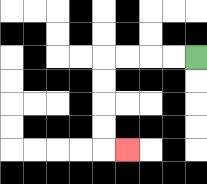{'start': '[8, 2]', 'end': '[5, 6]', 'path_directions': 'L,L,L,L,D,D,D,D,R', 'path_coordinates': '[[8, 2], [7, 2], [6, 2], [5, 2], [4, 2], [4, 3], [4, 4], [4, 5], [4, 6], [5, 6]]'}